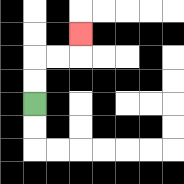{'start': '[1, 4]', 'end': '[3, 1]', 'path_directions': 'U,U,R,R,U', 'path_coordinates': '[[1, 4], [1, 3], [1, 2], [2, 2], [3, 2], [3, 1]]'}